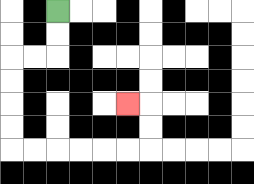{'start': '[2, 0]', 'end': '[5, 4]', 'path_directions': 'D,D,L,L,D,D,D,D,R,R,R,R,R,R,U,U,L', 'path_coordinates': '[[2, 0], [2, 1], [2, 2], [1, 2], [0, 2], [0, 3], [0, 4], [0, 5], [0, 6], [1, 6], [2, 6], [3, 6], [4, 6], [5, 6], [6, 6], [6, 5], [6, 4], [5, 4]]'}